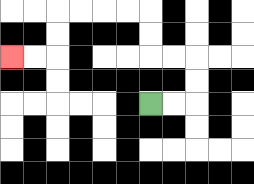{'start': '[6, 4]', 'end': '[0, 2]', 'path_directions': 'R,R,U,U,L,L,U,U,L,L,L,L,D,D,L,L', 'path_coordinates': '[[6, 4], [7, 4], [8, 4], [8, 3], [8, 2], [7, 2], [6, 2], [6, 1], [6, 0], [5, 0], [4, 0], [3, 0], [2, 0], [2, 1], [2, 2], [1, 2], [0, 2]]'}